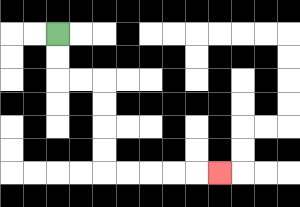{'start': '[2, 1]', 'end': '[9, 7]', 'path_directions': 'D,D,R,R,D,D,D,D,R,R,R,R,R', 'path_coordinates': '[[2, 1], [2, 2], [2, 3], [3, 3], [4, 3], [4, 4], [4, 5], [4, 6], [4, 7], [5, 7], [6, 7], [7, 7], [8, 7], [9, 7]]'}